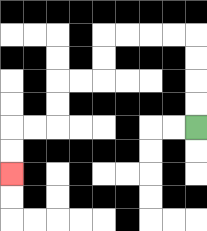{'start': '[8, 5]', 'end': '[0, 7]', 'path_directions': 'U,U,U,U,L,L,L,L,D,D,L,L,D,D,L,L,D,D', 'path_coordinates': '[[8, 5], [8, 4], [8, 3], [8, 2], [8, 1], [7, 1], [6, 1], [5, 1], [4, 1], [4, 2], [4, 3], [3, 3], [2, 3], [2, 4], [2, 5], [1, 5], [0, 5], [0, 6], [0, 7]]'}